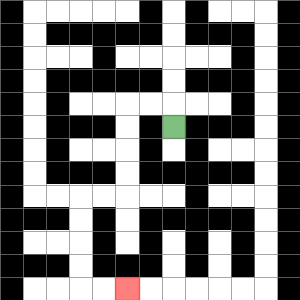{'start': '[7, 5]', 'end': '[5, 12]', 'path_directions': 'U,L,L,D,D,D,D,L,L,D,D,D,D,R,R', 'path_coordinates': '[[7, 5], [7, 4], [6, 4], [5, 4], [5, 5], [5, 6], [5, 7], [5, 8], [4, 8], [3, 8], [3, 9], [3, 10], [3, 11], [3, 12], [4, 12], [5, 12]]'}